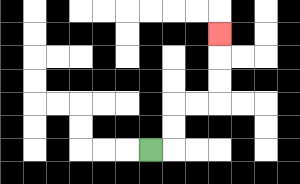{'start': '[6, 6]', 'end': '[9, 1]', 'path_directions': 'R,U,U,R,R,U,U,U', 'path_coordinates': '[[6, 6], [7, 6], [7, 5], [7, 4], [8, 4], [9, 4], [9, 3], [9, 2], [9, 1]]'}